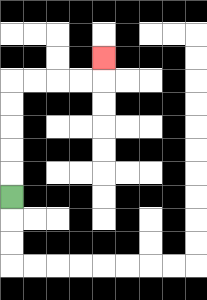{'start': '[0, 8]', 'end': '[4, 2]', 'path_directions': 'U,U,U,U,U,R,R,R,R,U', 'path_coordinates': '[[0, 8], [0, 7], [0, 6], [0, 5], [0, 4], [0, 3], [1, 3], [2, 3], [3, 3], [4, 3], [4, 2]]'}